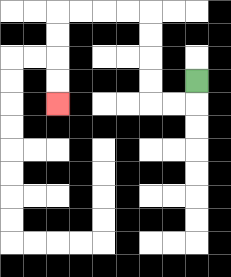{'start': '[8, 3]', 'end': '[2, 4]', 'path_directions': 'D,L,L,U,U,U,U,L,L,L,L,D,D,D,D', 'path_coordinates': '[[8, 3], [8, 4], [7, 4], [6, 4], [6, 3], [6, 2], [6, 1], [6, 0], [5, 0], [4, 0], [3, 0], [2, 0], [2, 1], [2, 2], [2, 3], [2, 4]]'}